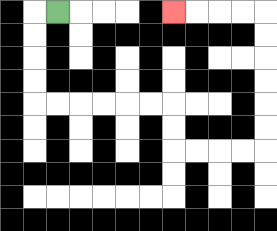{'start': '[2, 0]', 'end': '[7, 0]', 'path_directions': 'L,D,D,D,D,R,R,R,R,R,R,D,D,R,R,R,R,U,U,U,U,U,U,L,L,L,L', 'path_coordinates': '[[2, 0], [1, 0], [1, 1], [1, 2], [1, 3], [1, 4], [2, 4], [3, 4], [4, 4], [5, 4], [6, 4], [7, 4], [7, 5], [7, 6], [8, 6], [9, 6], [10, 6], [11, 6], [11, 5], [11, 4], [11, 3], [11, 2], [11, 1], [11, 0], [10, 0], [9, 0], [8, 0], [7, 0]]'}